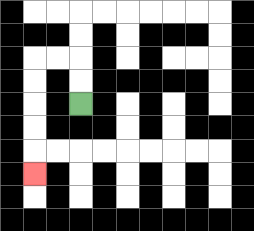{'start': '[3, 4]', 'end': '[1, 7]', 'path_directions': 'U,U,L,L,D,D,D,D,D', 'path_coordinates': '[[3, 4], [3, 3], [3, 2], [2, 2], [1, 2], [1, 3], [1, 4], [1, 5], [1, 6], [1, 7]]'}